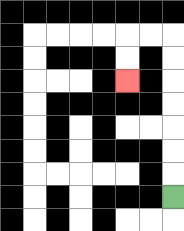{'start': '[7, 8]', 'end': '[5, 3]', 'path_directions': 'U,U,U,U,U,U,U,L,L,D,D', 'path_coordinates': '[[7, 8], [7, 7], [7, 6], [7, 5], [7, 4], [7, 3], [7, 2], [7, 1], [6, 1], [5, 1], [5, 2], [5, 3]]'}